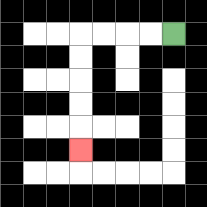{'start': '[7, 1]', 'end': '[3, 6]', 'path_directions': 'L,L,L,L,D,D,D,D,D', 'path_coordinates': '[[7, 1], [6, 1], [5, 1], [4, 1], [3, 1], [3, 2], [3, 3], [3, 4], [3, 5], [3, 6]]'}